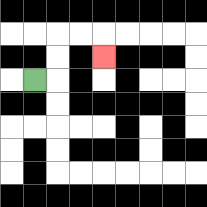{'start': '[1, 3]', 'end': '[4, 2]', 'path_directions': 'R,U,U,R,R,D', 'path_coordinates': '[[1, 3], [2, 3], [2, 2], [2, 1], [3, 1], [4, 1], [4, 2]]'}